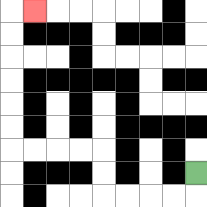{'start': '[8, 7]', 'end': '[1, 0]', 'path_directions': 'D,L,L,L,L,U,U,L,L,L,L,U,U,U,U,U,U,R', 'path_coordinates': '[[8, 7], [8, 8], [7, 8], [6, 8], [5, 8], [4, 8], [4, 7], [4, 6], [3, 6], [2, 6], [1, 6], [0, 6], [0, 5], [0, 4], [0, 3], [0, 2], [0, 1], [0, 0], [1, 0]]'}